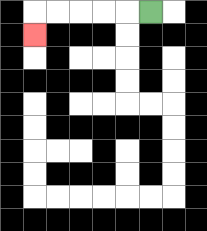{'start': '[6, 0]', 'end': '[1, 1]', 'path_directions': 'L,L,L,L,L,D', 'path_coordinates': '[[6, 0], [5, 0], [4, 0], [3, 0], [2, 0], [1, 0], [1, 1]]'}